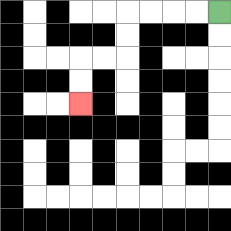{'start': '[9, 0]', 'end': '[3, 4]', 'path_directions': 'L,L,L,L,D,D,L,L,D,D', 'path_coordinates': '[[9, 0], [8, 0], [7, 0], [6, 0], [5, 0], [5, 1], [5, 2], [4, 2], [3, 2], [3, 3], [3, 4]]'}